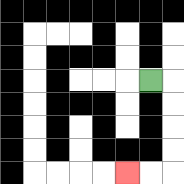{'start': '[6, 3]', 'end': '[5, 7]', 'path_directions': 'R,D,D,D,D,L,L', 'path_coordinates': '[[6, 3], [7, 3], [7, 4], [7, 5], [7, 6], [7, 7], [6, 7], [5, 7]]'}